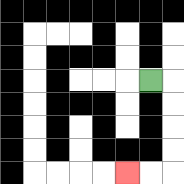{'start': '[6, 3]', 'end': '[5, 7]', 'path_directions': 'R,D,D,D,D,L,L', 'path_coordinates': '[[6, 3], [7, 3], [7, 4], [7, 5], [7, 6], [7, 7], [6, 7], [5, 7]]'}